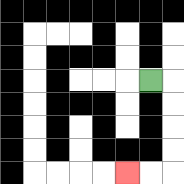{'start': '[6, 3]', 'end': '[5, 7]', 'path_directions': 'R,D,D,D,D,L,L', 'path_coordinates': '[[6, 3], [7, 3], [7, 4], [7, 5], [7, 6], [7, 7], [6, 7], [5, 7]]'}